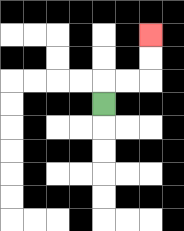{'start': '[4, 4]', 'end': '[6, 1]', 'path_directions': 'U,R,R,U,U', 'path_coordinates': '[[4, 4], [4, 3], [5, 3], [6, 3], [6, 2], [6, 1]]'}